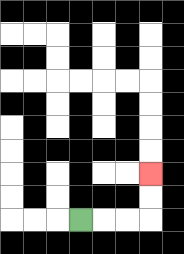{'start': '[3, 9]', 'end': '[6, 7]', 'path_directions': 'R,R,R,U,U', 'path_coordinates': '[[3, 9], [4, 9], [5, 9], [6, 9], [6, 8], [6, 7]]'}